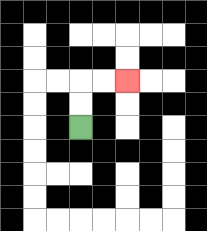{'start': '[3, 5]', 'end': '[5, 3]', 'path_directions': 'U,U,R,R', 'path_coordinates': '[[3, 5], [3, 4], [3, 3], [4, 3], [5, 3]]'}